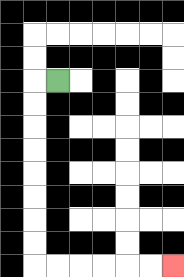{'start': '[2, 3]', 'end': '[7, 11]', 'path_directions': 'L,D,D,D,D,D,D,D,D,R,R,R,R,R,R', 'path_coordinates': '[[2, 3], [1, 3], [1, 4], [1, 5], [1, 6], [1, 7], [1, 8], [1, 9], [1, 10], [1, 11], [2, 11], [3, 11], [4, 11], [5, 11], [6, 11], [7, 11]]'}